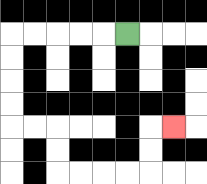{'start': '[5, 1]', 'end': '[7, 5]', 'path_directions': 'L,L,L,L,L,D,D,D,D,R,R,D,D,R,R,R,R,U,U,R', 'path_coordinates': '[[5, 1], [4, 1], [3, 1], [2, 1], [1, 1], [0, 1], [0, 2], [0, 3], [0, 4], [0, 5], [1, 5], [2, 5], [2, 6], [2, 7], [3, 7], [4, 7], [5, 7], [6, 7], [6, 6], [6, 5], [7, 5]]'}